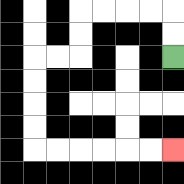{'start': '[7, 2]', 'end': '[7, 6]', 'path_directions': 'U,U,L,L,L,L,D,D,L,L,D,D,D,D,R,R,R,R,R,R', 'path_coordinates': '[[7, 2], [7, 1], [7, 0], [6, 0], [5, 0], [4, 0], [3, 0], [3, 1], [3, 2], [2, 2], [1, 2], [1, 3], [1, 4], [1, 5], [1, 6], [2, 6], [3, 6], [4, 6], [5, 6], [6, 6], [7, 6]]'}